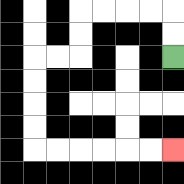{'start': '[7, 2]', 'end': '[7, 6]', 'path_directions': 'U,U,L,L,L,L,D,D,L,L,D,D,D,D,R,R,R,R,R,R', 'path_coordinates': '[[7, 2], [7, 1], [7, 0], [6, 0], [5, 0], [4, 0], [3, 0], [3, 1], [3, 2], [2, 2], [1, 2], [1, 3], [1, 4], [1, 5], [1, 6], [2, 6], [3, 6], [4, 6], [5, 6], [6, 6], [7, 6]]'}